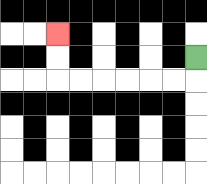{'start': '[8, 2]', 'end': '[2, 1]', 'path_directions': 'D,L,L,L,L,L,L,U,U', 'path_coordinates': '[[8, 2], [8, 3], [7, 3], [6, 3], [5, 3], [4, 3], [3, 3], [2, 3], [2, 2], [2, 1]]'}